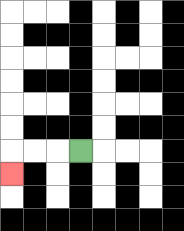{'start': '[3, 6]', 'end': '[0, 7]', 'path_directions': 'L,L,L,D', 'path_coordinates': '[[3, 6], [2, 6], [1, 6], [0, 6], [0, 7]]'}